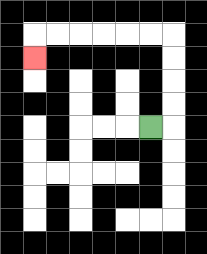{'start': '[6, 5]', 'end': '[1, 2]', 'path_directions': 'R,U,U,U,U,L,L,L,L,L,L,D', 'path_coordinates': '[[6, 5], [7, 5], [7, 4], [7, 3], [7, 2], [7, 1], [6, 1], [5, 1], [4, 1], [3, 1], [2, 1], [1, 1], [1, 2]]'}